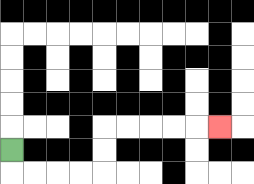{'start': '[0, 6]', 'end': '[9, 5]', 'path_directions': 'D,R,R,R,R,U,U,R,R,R,R,R', 'path_coordinates': '[[0, 6], [0, 7], [1, 7], [2, 7], [3, 7], [4, 7], [4, 6], [4, 5], [5, 5], [6, 5], [7, 5], [8, 5], [9, 5]]'}